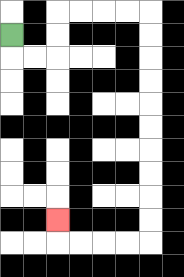{'start': '[0, 1]', 'end': '[2, 9]', 'path_directions': 'D,R,R,U,U,R,R,R,R,D,D,D,D,D,D,D,D,D,D,L,L,L,L,U', 'path_coordinates': '[[0, 1], [0, 2], [1, 2], [2, 2], [2, 1], [2, 0], [3, 0], [4, 0], [5, 0], [6, 0], [6, 1], [6, 2], [6, 3], [6, 4], [6, 5], [6, 6], [6, 7], [6, 8], [6, 9], [6, 10], [5, 10], [4, 10], [3, 10], [2, 10], [2, 9]]'}